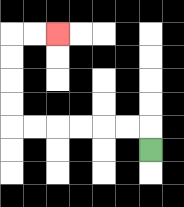{'start': '[6, 6]', 'end': '[2, 1]', 'path_directions': 'U,L,L,L,L,L,L,U,U,U,U,R,R', 'path_coordinates': '[[6, 6], [6, 5], [5, 5], [4, 5], [3, 5], [2, 5], [1, 5], [0, 5], [0, 4], [0, 3], [0, 2], [0, 1], [1, 1], [2, 1]]'}